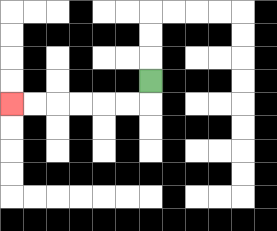{'start': '[6, 3]', 'end': '[0, 4]', 'path_directions': 'D,L,L,L,L,L,L', 'path_coordinates': '[[6, 3], [6, 4], [5, 4], [4, 4], [3, 4], [2, 4], [1, 4], [0, 4]]'}